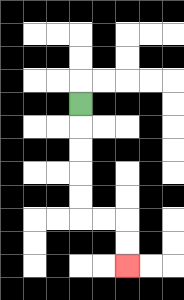{'start': '[3, 4]', 'end': '[5, 11]', 'path_directions': 'D,D,D,D,D,R,R,D,D', 'path_coordinates': '[[3, 4], [3, 5], [3, 6], [3, 7], [3, 8], [3, 9], [4, 9], [5, 9], [5, 10], [5, 11]]'}